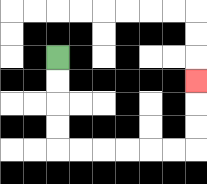{'start': '[2, 2]', 'end': '[8, 3]', 'path_directions': 'D,D,D,D,R,R,R,R,R,R,U,U,U', 'path_coordinates': '[[2, 2], [2, 3], [2, 4], [2, 5], [2, 6], [3, 6], [4, 6], [5, 6], [6, 6], [7, 6], [8, 6], [8, 5], [8, 4], [8, 3]]'}